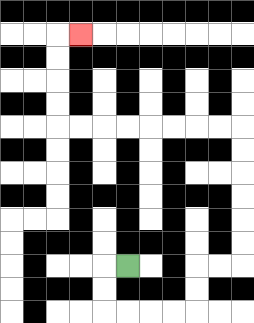{'start': '[5, 11]', 'end': '[3, 1]', 'path_directions': 'L,D,D,R,R,R,R,U,U,R,R,U,U,U,U,U,U,L,L,L,L,L,L,L,L,U,U,U,U,R', 'path_coordinates': '[[5, 11], [4, 11], [4, 12], [4, 13], [5, 13], [6, 13], [7, 13], [8, 13], [8, 12], [8, 11], [9, 11], [10, 11], [10, 10], [10, 9], [10, 8], [10, 7], [10, 6], [10, 5], [9, 5], [8, 5], [7, 5], [6, 5], [5, 5], [4, 5], [3, 5], [2, 5], [2, 4], [2, 3], [2, 2], [2, 1], [3, 1]]'}